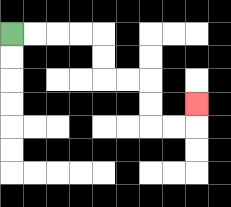{'start': '[0, 1]', 'end': '[8, 4]', 'path_directions': 'R,R,R,R,D,D,R,R,D,D,R,R,U', 'path_coordinates': '[[0, 1], [1, 1], [2, 1], [3, 1], [4, 1], [4, 2], [4, 3], [5, 3], [6, 3], [6, 4], [6, 5], [7, 5], [8, 5], [8, 4]]'}